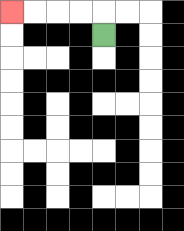{'start': '[4, 1]', 'end': '[0, 0]', 'path_directions': 'U,L,L,L,L', 'path_coordinates': '[[4, 1], [4, 0], [3, 0], [2, 0], [1, 0], [0, 0]]'}